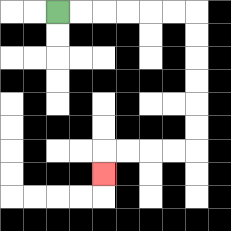{'start': '[2, 0]', 'end': '[4, 7]', 'path_directions': 'R,R,R,R,R,R,D,D,D,D,D,D,L,L,L,L,D', 'path_coordinates': '[[2, 0], [3, 0], [4, 0], [5, 0], [6, 0], [7, 0], [8, 0], [8, 1], [8, 2], [8, 3], [8, 4], [8, 5], [8, 6], [7, 6], [6, 6], [5, 6], [4, 6], [4, 7]]'}